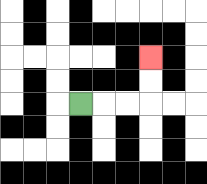{'start': '[3, 4]', 'end': '[6, 2]', 'path_directions': 'R,R,R,U,U', 'path_coordinates': '[[3, 4], [4, 4], [5, 4], [6, 4], [6, 3], [6, 2]]'}